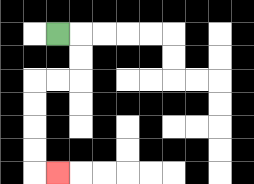{'start': '[2, 1]', 'end': '[2, 7]', 'path_directions': 'R,D,D,L,L,D,D,D,D,R', 'path_coordinates': '[[2, 1], [3, 1], [3, 2], [3, 3], [2, 3], [1, 3], [1, 4], [1, 5], [1, 6], [1, 7], [2, 7]]'}